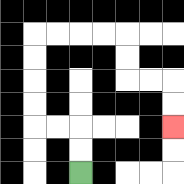{'start': '[3, 7]', 'end': '[7, 5]', 'path_directions': 'U,U,L,L,U,U,U,U,R,R,R,R,D,D,R,R,D,D', 'path_coordinates': '[[3, 7], [3, 6], [3, 5], [2, 5], [1, 5], [1, 4], [1, 3], [1, 2], [1, 1], [2, 1], [3, 1], [4, 1], [5, 1], [5, 2], [5, 3], [6, 3], [7, 3], [7, 4], [7, 5]]'}